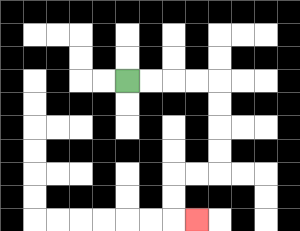{'start': '[5, 3]', 'end': '[8, 9]', 'path_directions': 'R,R,R,R,D,D,D,D,L,L,D,D,R', 'path_coordinates': '[[5, 3], [6, 3], [7, 3], [8, 3], [9, 3], [9, 4], [9, 5], [9, 6], [9, 7], [8, 7], [7, 7], [7, 8], [7, 9], [8, 9]]'}